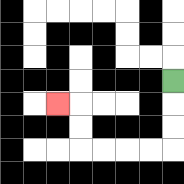{'start': '[7, 3]', 'end': '[2, 4]', 'path_directions': 'D,D,D,L,L,L,L,U,U,L', 'path_coordinates': '[[7, 3], [7, 4], [7, 5], [7, 6], [6, 6], [5, 6], [4, 6], [3, 6], [3, 5], [3, 4], [2, 4]]'}